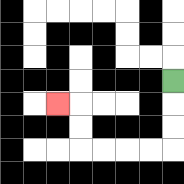{'start': '[7, 3]', 'end': '[2, 4]', 'path_directions': 'D,D,D,L,L,L,L,U,U,L', 'path_coordinates': '[[7, 3], [7, 4], [7, 5], [7, 6], [6, 6], [5, 6], [4, 6], [3, 6], [3, 5], [3, 4], [2, 4]]'}